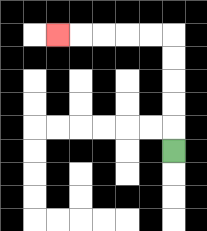{'start': '[7, 6]', 'end': '[2, 1]', 'path_directions': 'U,U,U,U,U,L,L,L,L,L', 'path_coordinates': '[[7, 6], [7, 5], [7, 4], [7, 3], [7, 2], [7, 1], [6, 1], [5, 1], [4, 1], [3, 1], [2, 1]]'}